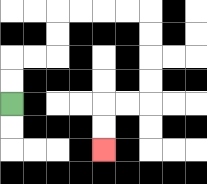{'start': '[0, 4]', 'end': '[4, 6]', 'path_directions': 'U,U,R,R,U,U,R,R,R,R,D,D,D,D,L,L,D,D', 'path_coordinates': '[[0, 4], [0, 3], [0, 2], [1, 2], [2, 2], [2, 1], [2, 0], [3, 0], [4, 0], [5, 0], [6, 0], [6, 1], [6, 2], [6, 3], [6, 4], [5, 4], [4, 4], [4, 5], [4, 6]]'}